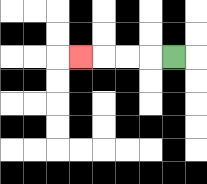{'start': '[7, 2]', 'end': '[3, 2]', 'path_directions': 'L,L,L,L', 'path_coordinates': '[[7, 2], [6, 2], [5, 2], [4, 2], [3, 2]]'}